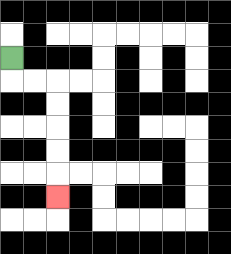{'start': '[0, 2]', 'end': '[2, 8]', 'path_directions': 'D,R,R,D,D,D,D,D', 'path_coordinates': '[[0, 2], [0, 3], [1, 3], [2, 3], [2, 4], [2, 5], [2, 6], [2, 7], [2, 8]]'}